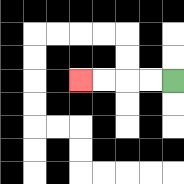{'start': '[7, 3]', 'end': '[3, 3]', 'path_directions': 'L,L,L,L', 'path_coordinates': '[[7, 3], [6, 3], [5, 3], [4, 3], [3, 3]]'}